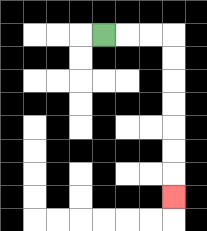{'start': '[4, 1]', 'end': '[7, 8]', 'path_directions': 'R,R,R,D,D,D,D,D,D,D', 'path_coordinates': '[[4, 1], [5, 1], [6, 1], [7, 1], [7, 2], [7, 3], [7, 4], [7, 5], [7, 6], [7, 7], [7, 8]]'}